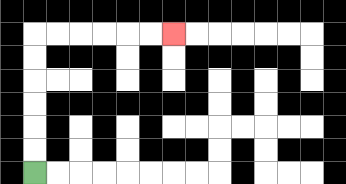{'start': '[1, 7]', 'end': '[7, 1]', 'path_directions': 'U,U,U,U,U,U,R,R,R,R,R,R', 'path_coordinates': '[[1, 7], [1, 6], [1, 5], [1, 4], [1, 3], [1, 2], [1, 1], [2, 1], [3, 1], [4, 1], [5, 1], [6, 1], [7, 1]]'}